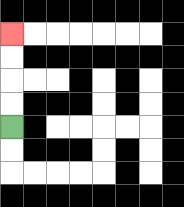{'start': '[0, 5]', 'end': '[0, 1]', 'path_directions': 'U,U,U,U', 'path_coordinates': '[[0, 5], [0, 4], [0, 3], [0, 2], [0, 1]]'}